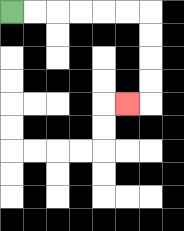{'start': '[0, 0]', 'end': '[5, 4]', 'path_directions': 'R,R,R,R,R,R,D,D,D,D,L', 'path_coordinates': '[[0, 0], [1, 0], [2, 0], [3, 0], [4, 0], [5, 0], [6, 0], [6, 1], [6, 2], [6, 3], [6, 4], [5, 4]]'}